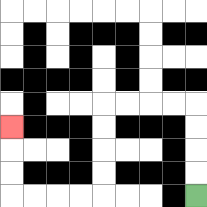{'start': '[8, 8]', 'end': '[0, 5]', 'path_directions': 'U,U,U,U,L,L,L,L,D,D,D,D,L,L,L,L,U,U,U', 'path_coordinates': '[[8, 8], [8, 7], [8, 6], [8, 5], [8, 4], [7, 4], [6, 4], [5, 4], [4, 4], [4, 5], [4, 6], [4, 7], [4, 8], [3, 8], [2, 8], [1, 8], [0, 8], [0, 7], [0, 6], [0, 5]]'}